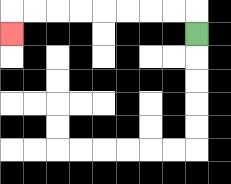{'start': '[8, 1]', 'end': '[0, 1]', 'path_directions': 'U,L,L,L,L,L,L,L,L,D', 'path_coordinates': '[[8, 1], [8, 0], [7, 0], [6, 0], [5, 0], [4, 0], [3, 0], [2, 0], [1, 0], [0, 0], [0, 1]]'}